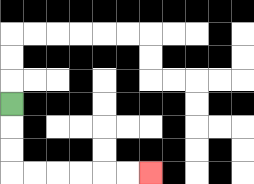{'start': '[0, 4]', 'end': '[6, 7]', 'path_directions': 'D,D,D,R,R,R,R,R,R', 'path_coordinates': '[[0, 4], [0, 5], [0, 6], [0, 7], [1, 7], [2, 7], [3, 7], [4, 7], [5, 7], [6, 7]]'}